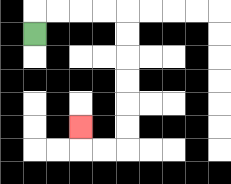{'start': '[1, 1]', 'end': '[3, 5]', 'path_directions': 'U,R,R,R,R,D,D,D,D,D,D,L,L,U', 'path_coordinates': '[[1, 1], [1, 0], [2, 0], [3, 0], [4, 0], [5, 0], [5, 1], [5, 2], [5, 3], [5, 4], [5, 5], [5, 6], [4, 6], [3, 6], [3, 5]]'}